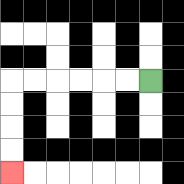{'start': '[6, 3]', 'end': '[0, 7]', 'path_directions': 'L,L,L,L,L,L,D,D,D,D', 'path_coordinates': '[[6, 3], [5, 3], [4, 3], [3, 3], [2, 3], [1, 3], [0, 3], [0, 4], [0, 5], [0, 6], [0, 7]]'}